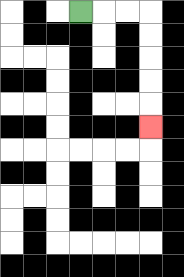{'start': '[3, 0]', 'end': '[6, 5]', 'path_directions': 'R,R,R,D,D,D,D,D', 'path_coordinates': '[[3, 0], [4, 0], [5, 0], [6, 0], [6, 1], [6, 2], [6, 3], [6, 4], [6, 5]]'}